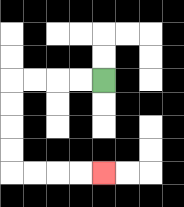{'start': '[4, 3]', 'end': '[4, 7]', 'path_directions': 'L,L,L,L,D,D,D,D,R,R,R,R', 'path_coordinates': '[[4, 3], [3, 3], [2, 3], [1, 3], [0, 3], [0, 4], [0, 5], [0, 6], [0, 7], [1, 7], [2, 7], [3, 7], [4, 7]]'}